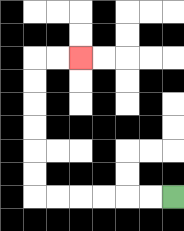{'start': '[7, 8]', 'end': '[3, 2]', 'path_directions': 'L,L,L,L,L,L,U,U,U,U,U,U,R,R', 'path_coordinates': '[[7, 8], [6, 8], [5, 8], [4, 8], [3, 8], [2, 8], [1, 8], [1, 7], [1, 6], [1, 5], [1, 4], [1, 3], [1, 2], [2, 2], [3, 2]]'}